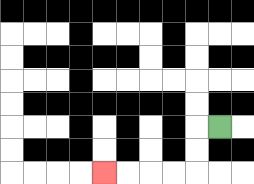{'start': '[9, 5]', 'end': '[4, 7]', 'path_directions': 'L,D,D,L,L,L,L', 'path_coordinates': '[[9, 5], [8, 5], [8, 6], [8, 7], [7, 7], [6, 7], [5, 7], [4, 7]]'}